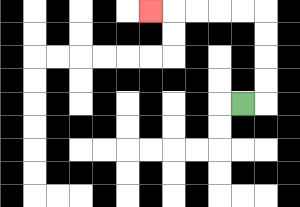{'start': '[10, 4]', 'end': '[6, 0]', 'path_directions': 'R,U,U,U,U,L,L,L,L,L', 'path_coordinates': '[[10, 4], [11, 4], [11, 3], [11, 2], [11, 1], [11, 0], [10, 0], [9, 0], [8, 0], [7, 0], [6, 0]]'}